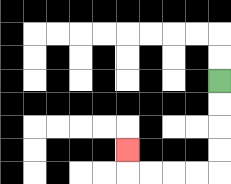{'start': '[9, 3]', 'end': '[5, 6]', 'path_directions': 'D,D,D,D,L,L,L,L,U', 'path_coordinates': '[[9, 3], [9, 4], [9, 5], [9, 6], [9, 7], [8, 7], [7, 7], [6, 7], [5, 7], [5, 6]]'}